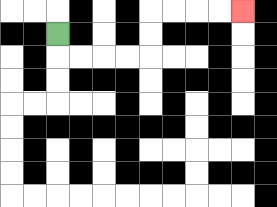{'start': '[2, 1]', 'end': '[10, 0]', 'path_directions': 'D,R,R,R,R,U,U,R,R,R,R', 'path_coordinates': '[[2, 1], [2, 2], [3, 2], [4, 2], [5, 2], [6, 2], [6, 1], [6, 0], [7, 0], [8, 0], [9, 0], [10, 0]]'}